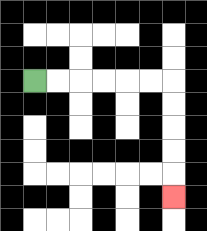{'start': '[1, 3]', 'end': '[7, 8]', 'path_directions': 'R,R,R,R,R,R,D,D,D,D,D', 'path_coordinates': '[[1, 3], [2, 3], [3, 3], [4, 3], [5, 3], [6, 3], [7, 3], [7, 4], [7, 5], [7, 6], [7, 7], [7, 8]]'}